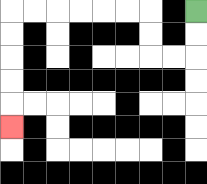{'start': '[8, 0]', 'end': '[0, 5]', 'path_directions': 'D,D,L,L,U,U,L,L,L,L,L,L,D,D,D,D,D', 'path_coordinates': '[[8, 0], [8, 1], [8, 2], [7, 2], [6, 2], [6, 1], [6, 0], [5, 0], [4, 0], [3, 0], [2, 0], [1, 0], [0, 0], [0, 1], [0, 2], [0, 3], [0, 4], [0, 5]]'}